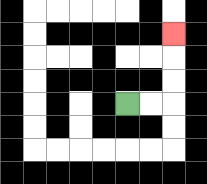{'start': '[5, 4]', 'end': '[7, 1]', 'path_directions': 'R,R,U,U,U', 'path_coordinates': '[[5, 4], [6, 4], [7, 4], [7, 3], [7, 2], [7, 1]]'}